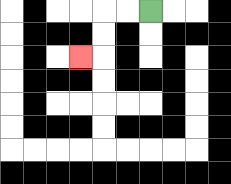{'start': '[6, 0]', 'end': '[3, 2]', 'path_directions': 'L,L,D,D,L', 'path_coordinates': '[[6, 0], [5, 0], [4, 0], [4, 1], [4, 2], [3, 2]]'}